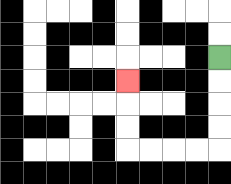{'start': '[9, 2]', 'end': '[5, 3]', 'path_directions': 'D,D,D,D,L,L,L,L,U,U,U', 'path_coordinates': '[[9, 2], [9, 3], [9, 4], [9, 5], [9, 6], [8, 6], [7, 6], [6, 6], [5, 6], [5, 5], [5, 4], [5, 3]]'}